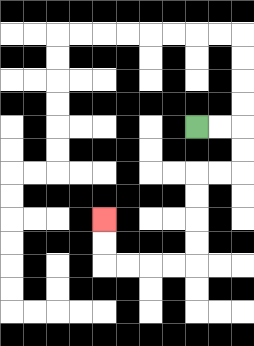{'start': '[8, 5]', 'end': '[4, 9]', 'path_directions': 'R,R,D,D,L,L,D,D,D,D,L,L,L,L,U,U', 'path_coordinates': '[[8, 5], [9, 5], [10, 5], [10, 6], [10, 7], [9, 7], [8, 7], [8, 8], [8, 9], [8, 10], [8, 11], [7, 11], [6, 11], [5, 11], [4, 11], [4, 10], [4, 9]]'}